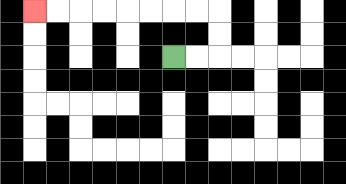{'start': '[7, 2]', 'end': '[1, 0]', 'path_directions': 'R,R,U,U,L,L,L,L,L,L,L,L', 'path_coordinates': '[[7, 2], [8, 2], [9, 2], [9, 1], [9, 0], [8, 0], [7, 0], [6, 0], [5, 0], [4, 0], [3, 0], [2, 0], [1, 0]]'}